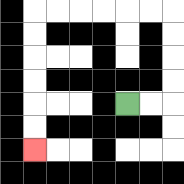{'start': '[5, 4]', 'end': '[1, 6]', 'path_directions': 'R,R,U,U,U,U,L,L,L,L,L,L,D,D,D,D,D,D', 'path_coordinates': '[[5, 4], [6, 4], [7, 4], [7, 3], [7, 2], [7, 1], [7, 0], [6, 0], [5, 0], [4, 0], [3, 0], [2, 0], [1, 0], [1, 1], [1, 2], [1, 3], [1, 4], [1, 5], [1, 6]]'}